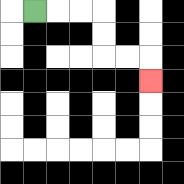{'start': '[1, 0]', 'end': '[6, 3]', 'path_directions': 'R,R,R,D,D,R,R,D', 'path_coordinates': '[[1, 0], [2, 0], [3, 0], [4, 0], [4, 1], [4, 2], [5, 2], [6, 2], [6, 3]]'}